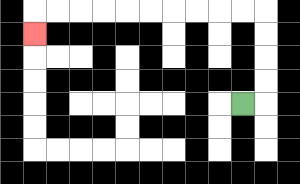{'start': '[10, 4]', 'end': '[1, 1]', 'path_directions': 'R,U,U,U,U,L,L,L,L,L,L,L,L,L,L,D', 'path_coordinates': '[[10, 4], [11, 4], [11, 3], [11, 2], [11, 1], [11, 0], [10, 0], [9, 0], [8, 0], [7, 0], [6, 0], [5, 0], [4, 0], [3, 0], [2, 0], [1, 0], [1, 1]]'}